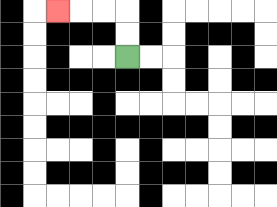{'start': '[5, 2]', 'end': '[2, 0]', 'path_directions': 'U,U,L,L,L', 'path_coordinates': '[[5, 2], [5, 1], [5, 0], [4, 0], [3, 0], [2, 0]]'}